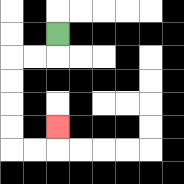{'start': '[2, 1]', 'end': '[2, 5]', 'path_directions': 'D,L,L,D,D,D,D,R,R,U', 'path_coordinates': '[[2, 1], [2, 2], [1, 2], [0, 2], [0, 3], [0, 4], [0, 5], [0, 6], [1, 6], [2, 6], [2, 5]]'}